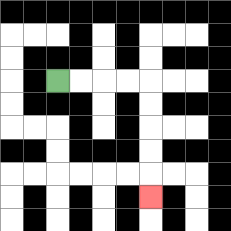{'start': '[2, 3]', 'end': '[6, 8]', 'path_directions': 'R,R,R,R,D,D,D,D,D', 'path_coordinates': '[[2, 3], [3, 3], [4, 3], [5, 3], [6, 3], [6, 4], [6, 5], [6, 6], [6, 7], [6, 8]]'}